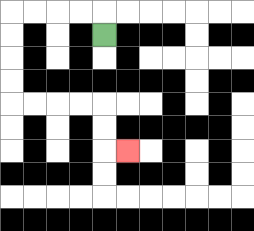{'start': '[4, 1]', 'end': '[5, 6]', 'path_directions': 'U,L,L,L,L,D,D,D,D,R,R,R,R,D,D,R', 'path_coordinates': '[[4, 1], [4, 0], [3, 0], [2, 0], [1, 0], [0, 0], [0, 1], [0, 2], [0, 3], [0, 4], [1, 4], [2, 4], [3, 4], [4, 4], [4, 5], [4, 6], [5, 6]]'}